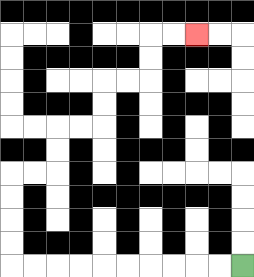{'start': '[10, 11]', 'end': '[8, 1]', 'path_directions': 'L,L,L,L,L,L,L,L,L,L,U,U,U,U,R,R,U,U,R,R,U,U,R,R,U,U,R,R', 'path_coordinates': '[[10, 11], [9, 11], [8, 11], [7, 11], [6, 11], [5, 11], [4, 11], [3, 11], [2, 11], [1, 11], [0, 11], [0, 10], [0, 9], [0, 8], [0, 7], [1, 7], [2, 7], [2, 6], [2, 5], [3, 5], [4, 5], [4, 4], [4, 3], [5, 3], [6, 3], [6, 2], [6, 1], [7, 1], [8, 1]]'}